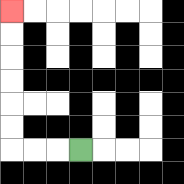{'start': '[3, 6]', 'end': '[0, 0]', 'path_directions': 'L,L,L,U,U,U,U,U,U', 'path_coordinates': '[[3, 6], [2, 6], [1, 6], [0, 6], [0, 5], [0, 4], [0, 3], [0, 2], [0, 1], [0, 0]]'}